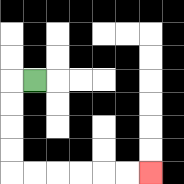{'start': '[1, 3]', 'end': '[6, 7]', 'path_directions': 'L,D,D,D,D,R,R,R,R,R,R', 'path_coordinates': '[[1, 3], [0, 3], [0, 4], [0, 5], [0, 6], [0, 7], [1, 7], [2, 7], [3, 7], [4, 7], [5, 7], [6, 7]]'}